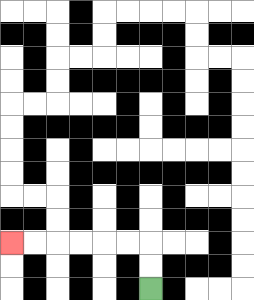{'start': '[6, 12]', 'end': '[0, 10]', 'path_directions': 'U,U,L,L,L,L,L,L', 'path_coordinates': '[[6, 12], [6, 11], [6, 10], [5, 10], [4, 10], [3, 10], [2, 10], [1, 10], [0, 10]]'}